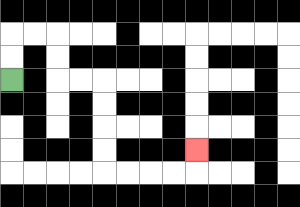{'start': '[0, 3]', 'end': '[8, 6]', 'path_directions': 'U,U,R,R,D,D,R,R,D,D,D,D,R,R,R,R,U', 'path_coordinates': '[[0, 3], [0, 2], [0, 1], [1, 1], [2, 1], [2, 2], [2, 3], [3, 3], [4, 3], [4, 4], [4, 5], [4, 6], [4, 7], [5, 7], [6, 7], [7, 7], [8, 7], [8, 6]]'}